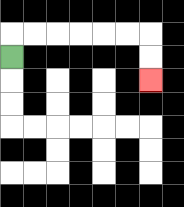{'start': '[0, 2]', 'end': '[6, 3]', 'path_directions': 'U,R,R,R,R,R,R,D,D', 'path_coordinates': '[[0, 2], [0, 1], [1, 1], [2, 1], [3, 1], [4, 1], [5, 1], [6, 1], [6, 2], [6, 3]]'}